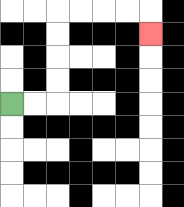{'start': '[0, 4]', 'end': '[6, 1]', 'path_directions': 'R,R,U,U,U,U,R,R,R,R,D', 'path_coordinates': '[[0, 4], [1, 4], [2, 4], [2, 3], [2, 2], [2, 1], [2, 0], [3, 0], [4, 0], [5, 0], [6, 0], [6, 1]]'}